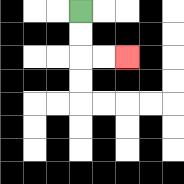{'start': '[3, 0]', 'end': '[5, 2]', 'path_directions': 'D,D,R,R', 'path_coordinates': '[[3, 0], [3, 1], [3, 2], [4, 2], [5, 2]]'}